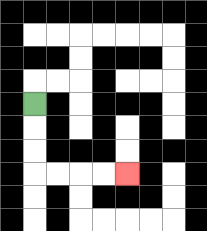{'start': '[1, 4]', 'end': '[5, 7]', 'path_directions': 'D,D,D,R,R,R,R', 'path_coordinates': '[[1, 4], [1, 5], [1, 6], [1, 7], [2, 7], [3, 7], [4, 7], [5, 7]]'}